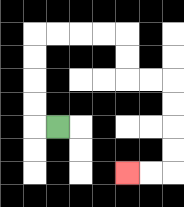{'start': '[2, 5]', 'end': '[5, 7]', 'path_directions': 'L,U,U,U,U,R,R,R,R,D,D,R,R,D,D,D,D,L,L', 'path_coordinates': '[[2, 5], [1, 5], [1, 4], [1, 3], [1, 2], [1, 1], [2, 1], [3, 1], [4, 1], [5, 1], [5, 2], [5, 3], [6, 3], [7, 3], [7, 4], [7, 5], [7, 6], [7, 7], [6, 7], [5, 7]]'}